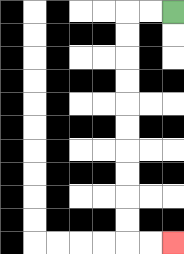{'start': '[7, 0]', 'end': '[7, 10]', 'path_directions': 'L,L,D,D,D,D,D,D,D,D,D,D,R,R', 'path_coordinates': '[[7, 0], [6, 0], [5, 0], [5, 1], [5, 2], [5, 3], [5, 4], [5, 5], [5, 6], [5, 7], [5, 8], [5, 9], [5, 10], [6, 10], [7, 10]]'}